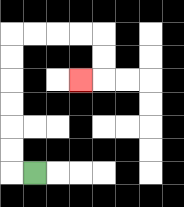{'start': '[1, 7]', 'end': '[3, 3]', 'path_directions': 'L,U,U,U,U,U,U,R,R,R,R,D,D,L', 'path_coordinates': '[[1, 7], [0, 7], [0, 6], [0, 5], [0, 4], [0, 3], [0, 2], [0, 1], [1, 1], [2, 1], [3, 1], [4, 1], [4, 2], [4, 3], [3, 3]]'}